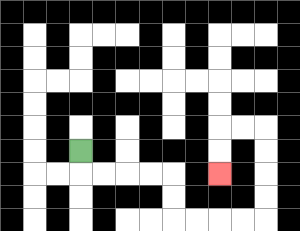{'start': '[3, 6]', 'end': '[9, 7]', 'path_directions': 'D,R,R,R,R,D,D,R,R,R,R,U,U,U,U,L,L,D,D', 'path_coordinates': '[[3, 6], [3, 7], [4, 7], [5, 7], [6, 7], [7, 7], [7, 8], [7, 9], [8, 9], [9, 9], [10, 9], [11, 9], [11, 8], [11, 7], [11, 6], [11, 5], [10, 5], [9, 5], [9, 6], [9, 7]]'}